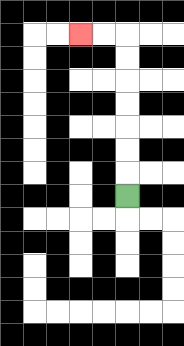{'start': '[5, 8]', 'end': '[3, 1]', 'path_directions': 'U,U,U,U,U,U,U,L,L', 'path_coordinates': '[[5, 8], [5, 7], [5, 6], [5, 5], [5, 4], [5, 3], [5, 2], [5, 1], [4, 1], [3, 1]]'}